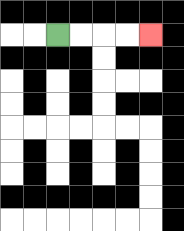{'start': '[2, 1]', 'end': '[6, 1]', 'path_directions': 'R,R,R,R', 'path_coordinates': '[[2, 1], [3, 1], [4, 1], [5, 1], [6, 1]]'}